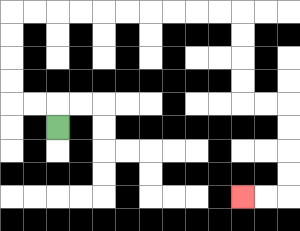{'start': '[2, 5]', 'end': '[10, 8]', 'path_directions': 'U,L,L,U,U,U,U,R,R,R,R,R,R,R,R,R,R,D,D,D,D,R,R,D,D,D,D,L,L', 'path_coordinates': '[[2, 5], [2, 4], [1, 4], [0, 4], [0, 3], [0, 2], [0, 1], [0, 0], [1, 0], [2, 0], [3, 0], [4, 0], [5, 0], [6, 0], [7, 0], [8, 0], [9, 0], [10, 0], [10, 1], [10, 2], [10, 3], [10, 4], [11, 4], [12, 4], [12, 5], [12, 6], [12, 7], [12, 8], [11, 8], [10, 8]]'}